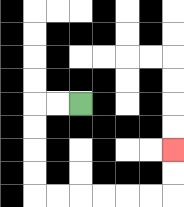{'start': '[3, 4]', 'end': '[7, 6]', 'path_directions': 'L,L,D,D,D,D,R,R,R,R,R,R,U,U', 'path_coordinates': '[[3, 4], [2, 4], [1, 4], [1, 5], [1, 6], [1, 7], [1, 8], [2, 8], [3, 8], [4, 8], [5, 8], [6, 8], [7, 8], [7, 7], [7, 6]]'}